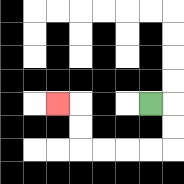{'start': '[6, 4]', 'end': '[2, 4]', 'path_directions': 'R,D,D,L,L,L,L,U,U,L', 'path_coordinates': '[[6, 4], [7, 4], [7, 5], [7, 6], [6, 6], [5, 6], [4, 6], [3, 6], [3, 5], [3, 4], [2, 4]]'}